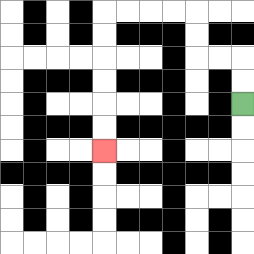{'start': '[10, 4]', 'end': '[4, 6]', 'path_directions': 'U,U,L,L,U,U,L,L,L,L,D,D,D,D,D,D', 'path_coordinates': '[[10, 4], [10, 3], [10, 2], [9, 2], [8, 2], [8, 1], [8, 0], [7, 0], [6, 0], [5, 0], [4, 0], [4, 1], [4, 2], [4, 3], [4, 4], [4, 5], [4, 6]]'}